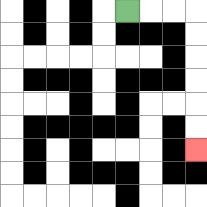{'start': '[5, 0]', 'end': '[8, 6]', 'path_directions': 'R,R,R,D,D,D,D,D,D', 'path_coordinates': '[[5, 0], [6, 0], [7, 0], [8, 0], [8, 1], [8, 2], [8, 3], [8, 4], [8, 5], [8, 6]]'}